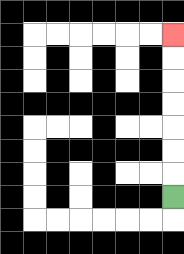{'start': '[7, 8]', 'end': '[7, 1]', 'path_directions': 'U,U,U,U,U,U,U', 'path_coordinates': '[[7, 8], [7, 7], [7, 6], [7, 5], [7, 4], [7, 3], [7, 2], [7, 1]]'}